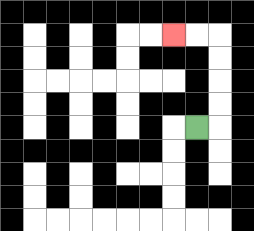{'start': '[8, 5]', 'end': '[7, 1]', 'path_directions': 'R,U,U,U,U,L,L', 'path_coordinates': '[[8, 5], [9, 5], [9, 4], [9, 3], [9, 2], [9, 1], [8, 1], [7, 1]]'}